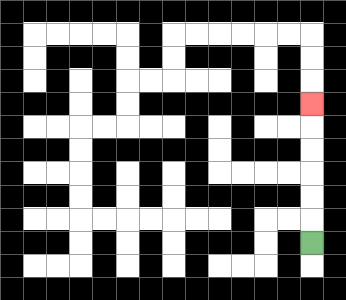{'start': '[13, 10]', 'end': '[13, 4]', 'path_directions': 'U,U,U,U,U,U', 'path_coordinates': '[[13, 10], [13, 9], [13, 8], [13, 7], [13, 6], [13, 5], [13, 4]]'}